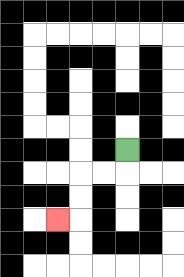{'start': '[5, 6]', 'end': '[2, 9]', 'path_directions': 'D,L,L,D,D,L', 'path_coordinates': '[[5, 6], [5, 7], [4, 7], [3, 7], [3, 8], [3, 9], [2, 9]]'}